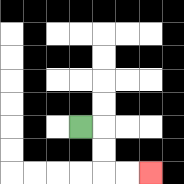{'start': '[3, 5]', 'end': '[6, 7]', 'path_directions': 'R,D,D,R,R', 'path_coordinates': '[[3, 5], [4, 5], [4, 6], [4, 7], [5, 7], [6, 7]]'}